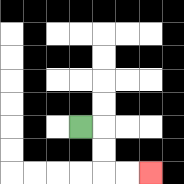{'start': '[3, 5]', 'end': '[6, 7]', 'path_directions': 'R,D,D,R,R', 'path_coordinates': '[[3, 5], [4, 5], [4, 6], [4, 7], [5, 7], [6, 7]]'}